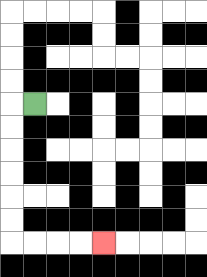{'start': '[1, 4]', 'end': '[4, 10]', 'path_directions': 'L,D,D,D,D,D,D,R,R,R,R', 'path_coordinates': '[[1, 4], [0, 4], [0, 5], [0, 6], [0, 7], [0, 8], [0, 9], [0, 10], [1, 10], [2, 10], [3, 10], [4, 10]]'}